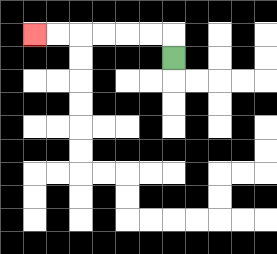{'start': '[7, 2]', 'end': '[1, 1]', 'path_directions': 'U,L,L,L,L,L,L', 'path_coordinates': '[[7, 2], [7, 1], [6, 1], [5, 1], [4, 1], [3, 1], [2, 1], [1, 1]]'}